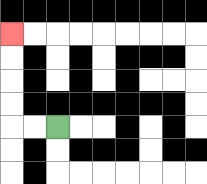{'start': '[2, 5]', 'end': '[0, 1]', 'path_directions': 'L,L,U,U,U,U', 'path_coordinates': '[[2, 5], [1, 5], [0, 5], [0, 4], [0, 3], [0, 2], [0, 1]]'}